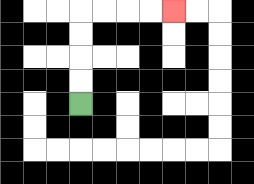{'start': '[3, 4]', 'end': '[7, 0]', 'path_directions': 'U,U,U,U,R,R,R,R', 'path_coordinates': '[[3, 4], [3, 3], [3, 2], [3, 1], [3, 0], [4, 0], [5, 0], [6, 0], [7, 0]]'}